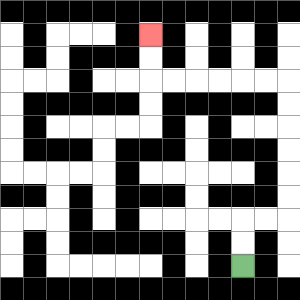{'start': '[10, 11]', 'end': '[6, 1]', 'path_directions': 'U,U,R,R,U,U,U,U,U,U,L,L,L,L,L,L,U,U', 'path_coordinates': '[[10, 11], [10, 10], [10, 9], [11, 9], [12, 9], [12, 8], [12, 7], [12, 6], [12, 5], [12, 4], [12, 3], [11, 3], [10, 3], [9, 3], [8, 3], [7, 3], [6, 3], [6, 2], [6, 1]]'}